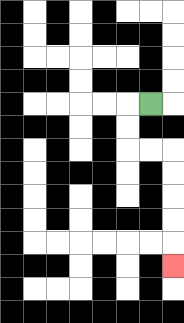{'start': '[6, 4]', 'end': '[7, 11]', 'path_directions': 'L,D,D,R,R,D,D,D,D,D', 'path_coordinates': '[[6, 4], [5, 4], [5, 5], [5, 6], [6, 6], [7, 6], [7, 7], [7, 8], [7, 9], [7, 10], [7, 11]]'}